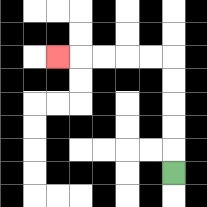{'start': '[7, 7]', 'end': '[2, 2]', 'path_directions': 'U,U,U,U,U,L,L,L,L,L', 'path_coordinates': '[[7, 7], [7, 6], [7, 5], [7, 4], [7, 3], [7, 2], [6, 2], [5, 2], [4, 2], [3, 2], [2, 2]]'}